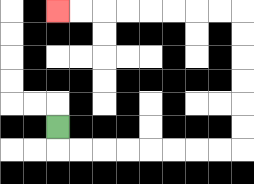{'start': '[2, 5]', 'end': '[2, 0]', 'path_directions': 'D,R,R,R,R,R,R,R,R,U,U,U,U,U,U,L,L,L,L,L,L,L,L', 'path_coordinates': '[[2, 5], [2, 6], [3, 6], [4, 6], [5, 6], [6, 6], [7, 6], [8, 6], [9, 6], [10, 6], [10, 5], [10, 4], [10, 3], [10, 2], [10, 1], [10, 0], [9, 0], [8, 0], [7, 0], [6, 0], [5, 0], [4, 0], [3, 0], [2, 0]]'}